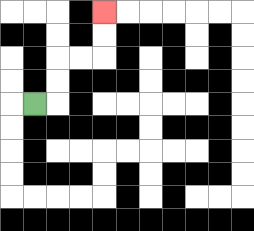{'start': '[1, 4]', 'end': '[4, 0]', 'path_directions': 'R,U,U,R,R,U,U', 'path_coordinates': '[[1, 4], [2, 4], [2, 3], [2, 2], [3, 2], [4, 2], [4, 1], [4, 0]]'}